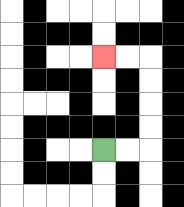{'start': '[4, 6]', 'end': '[4, 2]', 'path_directions': 'R,R,U,U,U,U,L,L', 'path_coordinates': '[[4, 6], [5, 6], [6, 6], [6, 5], [6, 4], [6, 3], [6, 2], [5, 2], [4, 2]]'}